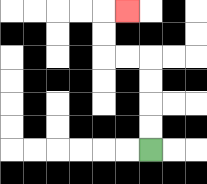{'start': '[6, 6]', 'end': '[5, 0]', 'path_directions': 'U,U,U,U,L,L,U,U,R', 'path_coordinates': '[[6, 6], [6, 5], [6, 4], [6, 3], [6, 2], [5, 2], [4, 2], [4, 1], [4, 0], [5, 0]]'}